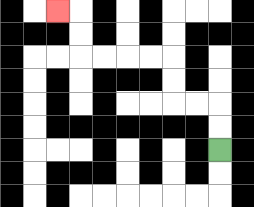{'start': '[9, 6]', 'end': '[2, 0]', 'path_directions': 'U,U,L,L,U,U,L,L,L,L,U,U,L', 'path_coordinates': '[[9, 6], [9, 5], [9, 4], [8, 4], [7, 4], [7, 3], [7, 2], [6, 2], [5, 2], [4, 2], [3, 2], [3, 1], [3, 0], [2, 0]]'}